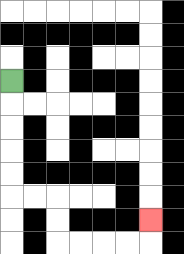{'start': '[0, 3]', 'end': '[6, 9]', 'path_directions': 'D,D,D,D,D,R,R,D,D,R,R,R,R,U', 'path_coordinates': '[[0, 3], [0, 4], [0, 5], [0, 6], [0, 7], [0, 8], [1, 8], [2, 8], [2, 9], [2, 10], [3, 10], [4, 10], [5, 10], [6, 10], [6, 9]]'}